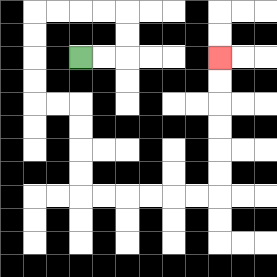{'start': '[3, 2]', 'end': '[9, 2]', 'path_directions': 'R,R,U,U,L,L,L,L,D,D,D,D,R,R,D,D,D,D,R,R,R,R,R,R,U,U,U,U,U,U', 'path_coordinates': '[[3, 2], [4, 2], [5, 2], [5, 1], [5, 0], [4, 0], [3, 0], [2, 0], [1, 0], [1, 1], [1, 2], [1, 3], [1, 4], [2, 4], [3, 4], [3, 5], [3, 6], [3, 7], [3, 8], [4, 8], [5, 8], [6, 8], [7, 8], [8, 8], [9, 8], [9, 7], [9, 6], [9, 5], [9, 4], [9, 3], [9, 2]]'}